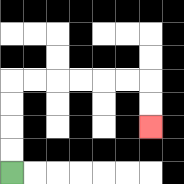{'start': '[0, 7]', 'end': '[6, 5]', 'path_directions': 'U,U,U,U,R,R,R,R,R,R,D,D', 'path_coordinates': '[[0, 7], [0, 6], [0, 5], [0, 4], [0, 3], [1, 3], [2, 3], [3, 3], [4, 3], [5, 3], [6, 3], [6, 4], [6, 5]]'}